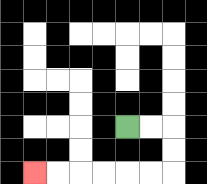{'start': '[5, 5]', 'end': '[1, 7]', 'path_directions': 'R,R,D,D,L,L,L,L,L,L', 'path_coordinates': '[[5, 5], [6, 5], [7, 5], [7, 6], [7, 7], [6, 7], [5, 7], [4, 7], [3, 7], [2, 7], [1, 7]]'}